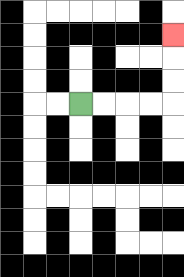{'start': '[3, 4]', 'end': '[7, 1]', 'path_directions': 'R,R,R,R,U,U,U', 'path_coordinates': '[[3, 4], [4, 4], [5, 4], [6, 4], [7, 4], [7, 3], [7, 2], [7, 1]]'}